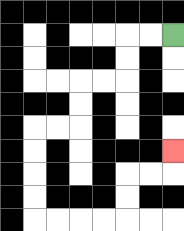{'start': '[7, 1]', 'end': '[7, 6]', 'path_directions': 'L,L,D,D,L,L,D,D,L,L,D,D,D,D,R,R,R,R,U,U,R,R,U', 'path_coordinates': '[[7, 1], [6, 1], [5, 1], [5, 2], [5, 3], [4, 3], [3, 3], [3, 4], [3, 5], [2, 5], [1, 5], [1, 6], [1, 7], [1, 8], [1, 9], [2, 9], [3, 9], [4, 9], [5, 9], [5, 8], [5, 7], [6, 7], [7, 7], [7, 6]]'}